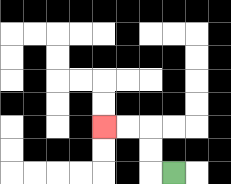{'start': '[7, 7]', 'end': '[4, 5]', 'path_directions': 'L,U,U,L,L', 'path_coordinates': '[[7, 7], [6, 7], [6, 6], [6, 5], [5, 5], [4, 5]]'}